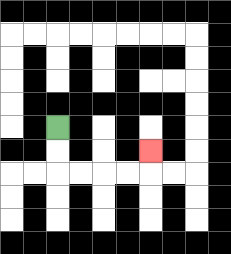{'start': '[2, 5]', 'end': '[6, 6]', 'path_directions': 'D,D,R,R,R,R,U', 'path_coordinates': '[[2, 5], [2, 6], [2, 7], [3, 7], [4, 7], [5, 7], [6, 7], [6, 6]]'}